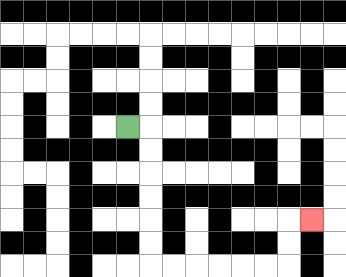{'start': '[5, 5]', 'end': '[13, 9]', 'path_directions': 'R,D,D,D,D,D,D,R,R,R,R,R,R,U,U,R', 'path_coordinates': '[[5, 5], [6, 5], [6, 6], [6, 7], [6, 8], [6, 9], [6, 10], [6, 11], [7, 11], [8, 11], [9, 11], [10, 11], [11, 11], [12, 11], [12, 10], [12, 9], [13, 9]]'}